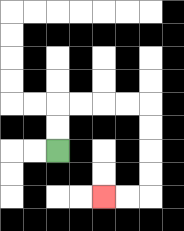{'start': '[2, 6]', 'end': '[4, 8]', 'path_directions': 'U,U,R,R,R,R,D,D,D,D,L,L', 'path_coordinates': '[[2, 6], [2, 5], [2, 4], [3, 4], [4, 4], [5, 4], [6, 4], [6, 5], [6, 6], [6, 7], [6, 8], [5, 8], [4, 8]]'}